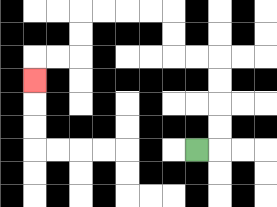{'start': '[8, 6]', 'end': '[1, 3]', 'path_directions': 'R,U,U,U,U,L,L,U,U,L,L,L,L,D,D,L,L,D', 'path_coordinates': '[[8, 6], [9, 6], [9, 5], [9, 4], [9, 3], [9, 2], [8, 2], [7, 2], [7, 1], [7, 0], [6, 0], [5, 0], [4, 0], [3, 0], [3, 1], [3, 2], [2, 2], [1, 2], [1, 3]]'}